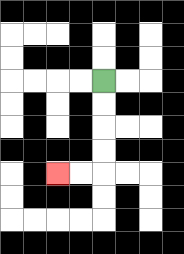{'start': '[4, 3]', 'end': '[2, 7]', 'path_directions': 'D,D,D,D,L,L', 'path_coordinates': '[[4, 3], [4, 4], [4, 5], [4, 6], [4, 7], [3, 7], [2, 7]]'}